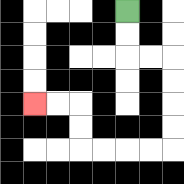{'start': '[5, 0]', 'end': '[1, 4]', 'path_directions': 'D,D,R,R,D,D,D,D,L,L,L,L,U,U,L,L', 'path_coordinates': '[[5, 0], [5, 1], [5, 2], [6, 2], [7, 2], [7, 3], [7, 4], [7, 5], [7, 6], [6, 6], [5, 6], [4, 6], [3, 6], [3, 5], [3, 4], [2, 4], [1, 4]]'}